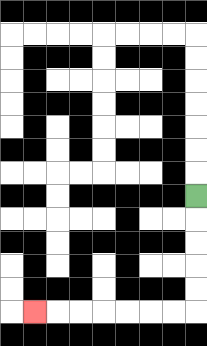{'start': '[8, 8]', 'end': '[1, 13]', 'path_directions': 'D,D,D,D,D,L,L,L,L,L,L,L', 'path_coordinates': '[[8, 8], [8, 9], [8, 10], [8, 11], [8, 12], [8, 13], [7, 13], [6, 13], [5, 13], [4, 13], [3, 13], [2, 13], [1, 13]]'}